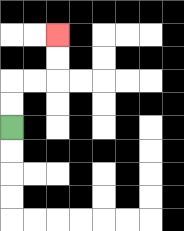{'start': '[0, 5]', 'end': '[2, 1]', 'path_directions': 'U,U,R,R,U,U', 'path_coordinates': '[[0, 5], [0, 4], [0, 3], [1, 3], [2, 3], [2, 2], [2, 1]]'}